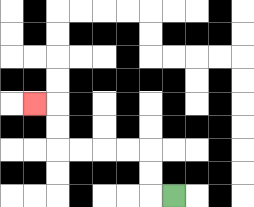{'start': '[7, 8]', 'end': '[1, 4]', 'path_directions': 'L,U,U,L,L,L,L,U,U,L', 'path_coordinates': '[[7, 8], [6, 8], [6, 7], [6, 6], [5, 6], [4, 6], [3, 6], [2, 6], [2, 5], [2, 4], [1, 4]]'}